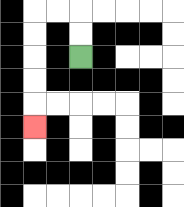{'start': '[3, 2]', 'end': '[1, 5]', 'path_directions': 'U,U,L,L,D,D,D,D,D', 'path_coordinates': '[[3, 2], [3, 1], [3, 0], [2, 0], [1, 0], [1, 1], [1, 2], [1, 3], [1, 4], [1, 5]]'}